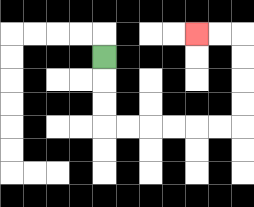{'start': '[4, 2]', 'end': '[8, 1]', 'path_directions': 'D,D,D,R,R,R,R,R,R,U,U,U,U,L,L', 'path_coordinates': '[[4, 2], [4, 3], [4, 4], [4, 5], [5, 5], [6, 5], [7, 5], [8, 5], [9, 5], [10, 5], [10, 4], [10, 3], [10, 2], [10, 1], [9, 1], [8, 1]]'}